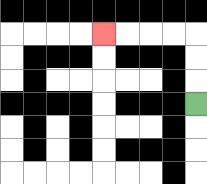{'start': '[8, 4]', 'end': '[4, 1]', 'path_directions': 'U,U,U,L,L,L,L', 'path_coordinates': '[[8, 4], [8, 3], [8, 2], [8, 1], [7, 1], [6, 1], [5, 1], [4, 1]]'}